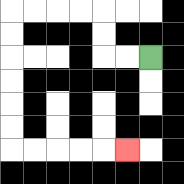{'start': '[6, 2]', 'end': '[5, 6]', 'path_directions': 'L,L,U,U,L,L,L,L,D,D,D,D,D,D,R,R,R,R,R', 'path_coordinates': '[[6, 2], [5, 2], [4, 2], [4, 1], [4, 0], [3, 0], [2, 0], [1, 0], [0, 0], [0, 1], [0, 2], [0, 3], [0, 4], [0, 5], [0, 6], [1, 6], [2, 6], [3, 6], [4, 6], [5, 6]]'}